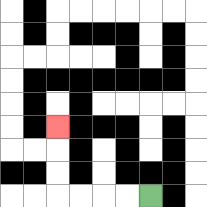{'start': '[6, 8]', 'end': '[2, 5]', 'path_directions': 'L,L,L,L,U,U,U', 'path_coordinates': '[[6, 8], [5, 8], [4, 8], [3, 8], [2, 8], [2, 7], [2, 6], [2, 5]]'}